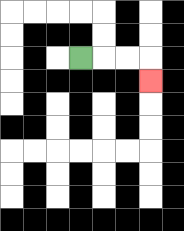{'start': '[3, 2]', 'end': '[6, 3]', 'path_directions': 'R,R,R,D', 'path_coordinates': '[[3, 2], [4, 2], [5, 2], [6, 2], [6, 3]]'}